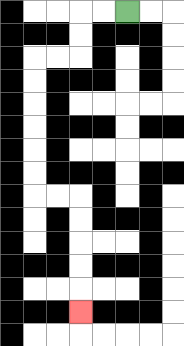{'start': '[5, 0]', 'end': '[3, 13]', 'path_directions': 'L,L,D,D,L,L,D,D,D,D,D,D,R,R,D,D,D,D,D', 'path_coordinates': '[[5, 0], [4, 0], [3, 0], [3, 1], [3, 2], [2, 2], [1, 2], [1, 3], [1, 4], [1, 5], [1, 6], [1, 7], [1, 8], [2, 8], [3, 8], [3, 9], [3, 10], [3, 11], [3, 12], [3, 13]]'}